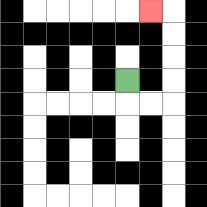{'start': '[5, 3]', 'end': '[6, 0]', 'path_directions': 'D,R,R,U,U,U,U,L', 'path_coordinates': '[[5, 3], [5, 4], [6, 4], [7, 4], [7, 3], [7, 2], [7, 1], [7, 0], [6, 0]]'}